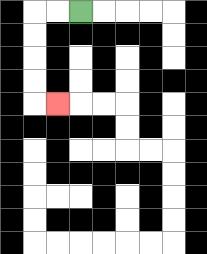{'start': '[3, 0]', 'end': '[2, 4]', 'path_directions': 'L,L,D,D,D,D,R', 'path_coordinates': '[[3, 0], [2, 0], [1, 0], [1, 1], [1, 2], [1, 3], [1, 4], [2, 4]]'}